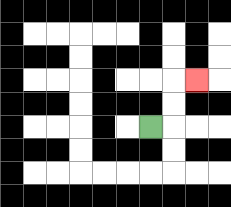{'start': '[6, 5]', 'end': '[8, 3]', 'path_directions': 'R,U,U,R', 'path_coordinates': '[[6, 5], [7, 5], [7, 4], [7, 3], [8, 3]]'}